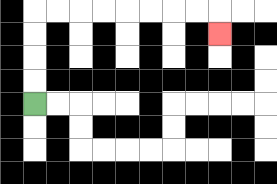{'start': '[1, 4]', 'end': '[9, 1]', 'path_directions': 'U,U,U,U,R,R,R,R,R,R,R,R,D', 'path_coordinates': '[[1, 4], [1, 3], [1, 2], [1, 1], [1, 0], [2, 0], [3, 0], [4, 0], [5, 0], [6, 0], [7, 0], [8, 0], [9, 0], [9, 1]]'}